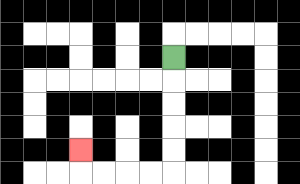{'start': '[7, 2]', 'end': '[3, 6]', 'path_directions': 'D,D,D,D,D,L,L,L,L,U', 'path_coordinates': '[[7, 2], [7, 3], [7, 4], [7, 5], [7, 6], [7, 7], [6, 7], [5, 7], [4, 7], [3, 7], [3, 6]]'}